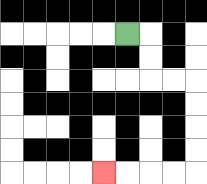{'start': '[5, 1]', 'end': '[4, 7]', 'path_directions': 'R,D,D,R,R,D,D,D,D,L,L,L,L', 'path_coordinates': '[[5, 1], [6, 1], [6, 2], [6, 3], [7, 3], [8, 3], [8, 4], [8, 5], [8, 6], [8, 7], [7, 7], [6, 7], [5, 7], [4, 7]]'}